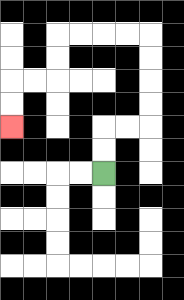{'start': '[4, 7]', 'end': '[0, 5]', 'path_directions': 'U,U,R,R,U,U,U,U,L,L,L,L,D,D,L,L,D,D', 'path_coordinates': '[[4, 7], [4, 6], [4, 5], [5, 5], [6, 5], [6, 4], [6, 3], [6, 2], [6, 1], [5, 1], [4, 1], [3, 1], [2, 1], [2, 2], [2, 3], [1, 3], [0, 3], [0, 4], [0, 5]]'}